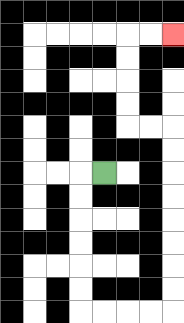{'start': '[4, 7]', 'end': '[7, 1]', 'path_directions': 'L,D,D,D,D,D,D,R,R,R,R,U,U,U,U,U,U,U,U,L,L,U,U,U,U,R,R', 'path_coordinates': '[[4, 7], [3, 7], [3, 8], [3, 9], [3, 10], [3, 11], [3, 12], [3, 13], [4, 13], [5, 13], [6, 13], [7, 13], [7, 12], [7, 11], [7, 10], [7, 9], [7, 8], [7, 7], [7, 6], [7, 5], [6, 5], [5, 5], [5, 4], [5, 3], [5, 2], [5, 1], [6, 1], [7, 1]]'}